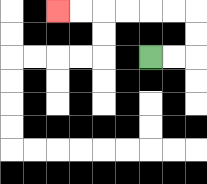{'start': '[6, 2]', 'end': '[2, 0]', 'path_directions': 'R,R,U,U,L,L,L,L,L,L', 'path_coordinates': '[[6, 2], [7, 2], [8, 2], [8, 1], [8, 0], [7, 0], [6, 0], [5, 0], [4, 0], [3, 0], [2, 0]]'}